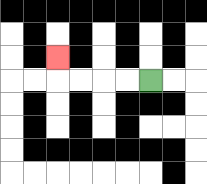{'start': '[6, 3]', 'end': '[2, 2]', 'path_directions': 'L,L,L,L,U', 'path_coordinates': '[[6, 3], [5, 3], [4, 3], [3, 3], [2, 3], [2, 2]]'}